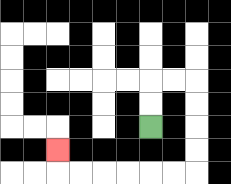{'start': '[6, 5]', 'end': '[2, 6]', 'path_directions': 'U,U,R,R,D,D,D,D,L,L,L,L,L,L,U', 'path_coordinates': '[[6, 5], [6, 4], [6, 3], [7, 3], [8, 3], [8, 4], [8, 5], [8, 6], [8, 7], [7, 7], [6, 7], [5, 7], [4, 7], [3, 7], [2, 7], [2, 6]]'}